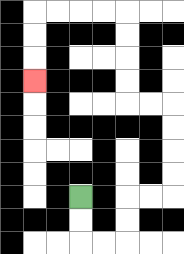{'start': '[3, 8]', 'end': '[1, 3]', 'path_directions': 'D,D,R,R,U,U,R,R,U,U,U,U,L,L,U,U,U,U,L,L,L,L,D,D,D', 'path_coordinates': '[[3, 8], [3, 9], [3, 10], [4, 10], [5, 10], [5, 9], [5, 8], [6, 8], [7, 8], [7, 7], [7, 6], [7, 5], [7, 4], [6, 4], [5, 4], [5, 3], [5, 2], [5, 1], [5, 0], [4, 0], [3, 0], [2, 0], [1, 0], [1, 1], [1, 2], [1, 3]]'}